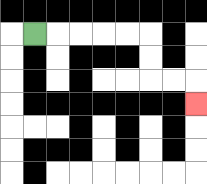{'start': '[1, 1]', 'end': '[8, 4]', 'path_directions': 'R,R,R,R,R,D,D,R,R,D', 'path_coordinates': '[[1, 1], [2, 1], [3, 1], [4, 1], [5, 1], [6, 1], [6, 2], [6, 3], [7, 3], [8, 3], [8, 4]]'}